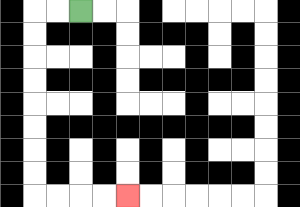{'start': '[3, 0]', 'end': '[5, 8]', 'path_directions': 'L,L,D,D,D,D,D,D,D,D,R,R,R,R', 'path_coordinates': '[[3, 0], [2, 0], [1, 0], [1, 1], [1, 2], [1, 3], [1, 4], [1, 5], [1, 6], [1, 7], [1, 8], [2, 8], [3, 8], [4, 8], [5, 8]]'}